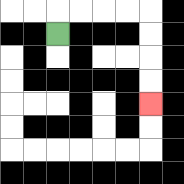{'start': '[2, 1]', 'end': '[6, 4]', 'path_directions': 'U,R,R,R,R,D,D,D,D', 'path_coordinates': '[[2, 1], [2, 0], [3, 0], [4, 0], [5, 0], [6, 0], [6, 1], [6, 2], [6, 3], [6, 4]]'}